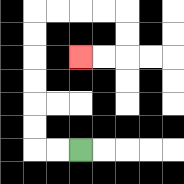{'start': '[3, 6]', 'end': '[3, 2]', 'path_directions': 'L,L,U,U,U,U,U,U,R,R,R,R,D,D,L,L', 'path_coordinates': '[[3, 6], [2, 6], [1, 6], [1, 5], [1, 4], [1, 3], [1, 2], [1, 1], [1, 0], [2, 0], [3, 0], [4, 0], [5, 0], [5, 1], [5, 2], [4, 2], [3, 2]]'}